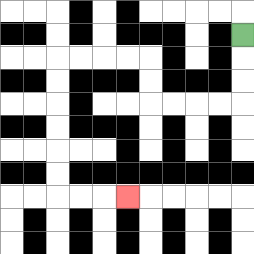{'start': '[10, 1]', 'end': '[5, 8]', 'path_directions': 'D,D,D,L,L,L,L,U,U,L,L,L,L,D,D,D,D,D,D,R,R,R', 'path_coordinates': '[[10, 1], [10, 2], [10, 3], [10, 4], [9, 4], [8, 4], [7, 4], [6, 4], [6, 3], [6, 2], [5, 2], [4, 2], [3, 2], [2, 2], [2, 3], [2, 4], [2, 5], [2, 6], [2, 7], [2, 8], [3, 8], [4, 8], [5, 8]]'}